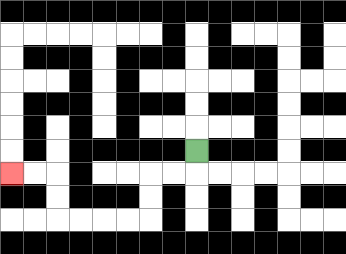{'start': '[8, 6]', 'end': '[0, 7]', 'path_directions': 'D,L,L,D,D,L,L,L,L,U,U,L,L', 'path_coordinates': '[[8, 6], [8, 7], [7, 7], [6, 7], [6, 8], [6, 9], [5, 9], [4, 9], [3, 9], [2, 9], [2, 8], [2, 7], [1, 7], [0, 7]]'}